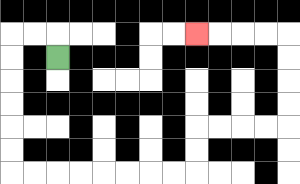{'start': '[2, 2]', 'end': '[8, 1]', 'path_directions': 'U,L,L,D,D,D,D,D,D,R,R,R,R,R,R,R,R,U,U,R,R,R,R,U,U,U,U,L,L,L,L', 'path_coordinates': '[[2, 2], [2, 1], [1, 1], [0, 1], [0, 2], [0, 3], [0, 4], [0, 5], [0, 6], [0, 7], [1, 7], [2, 7], [3, 7], [4, 7], [5, 7], [6, 7], [7, 7], [8, 7], [8, 6], [8, 5], [9, 5], [10, 5], [11, 5], [12, 5], [12, 4], [12, 3], [12, 2], [12, 1], [11, 1], [10, 1], [9, 1], [8, 1]]'}